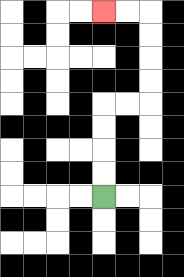{'start': '[4, 8]', 'end': '[4, 0]', 'path_directions': 'U,U,U,U,R,R,U,U,U,U,L,L', 'path_coordinates': '[[4, 8], [4, 7], [4, 6], [4, 5], [4, 4], [5, 4], [6, 4], [6, 3], [6, 2], [6, 1], [6, 0], [5, 0], [4, 0]]'}